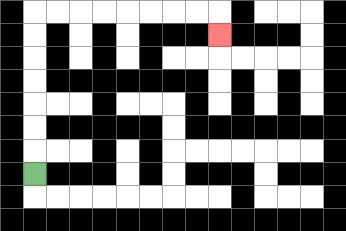{'start': '[1, 7]', 'end': '[9, 1]', 'path_directions': 'U,U,U,U,U,U,U,R,R,R,R,R,R,R,R,D', 'path_coordinates': '[[1, 7], [1, 6], [1, 5], [1, 4], [1, 3], [1, 2], [1, 1], [1, 0], [2, 0], [3, 0], [4, 0], [5, 0], [6, 0], [7, 0], [8, 0], [9, 0], [9, 1]]'}